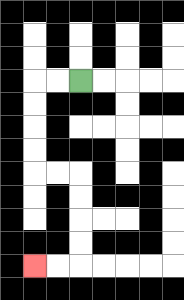{'start': '[3, 3]', 'end': '[1, 11]', 'path_directions': 'L,L,D,D,D,D,R,R,D,D,D,D,L,L', 'path_coordinates': '[[3, 3], [2, 3], [1, 3], [1, 4], [1, 5], [1, 6], [1, 7], [2, 7], [3, 7], [3, 8], [3, 9], [3, 10], [3, 11], [2, 11], [1, 11]]'}